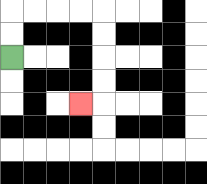{'start': '[0, 2]', 'end': '[3, 4]', 'path_directions': 'U,U,R,R,R,R,D,D,D,D,L', 'path_coordinates': '[[0, 2], [0, 1], [0, 0], [1, 0], [2, 0], [3, 0], [4, 0], [4, 1], [4, 2], [4, 3], [4, 4], [3, 4]]'}